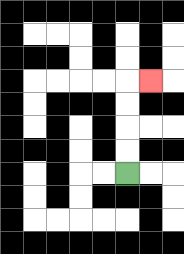{'start': '[5, 7]', 'end': '[6, 3]', 'path_directions': 'U,U,U,U,R', 'path_coordinates': '[[5, 7], [5, 6], [5, 5], [5, 4], [5, 3], [6, 3]]'}